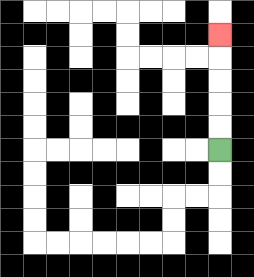{'start': '[9, 6]', 'end': '[9, 1]', 'path_directions': 'U,U,U,U,U', 'path_coordinates': '[[9, 6], [9, 5], [9, 4], [9, 3], [9, 2], [9, 1]]'}